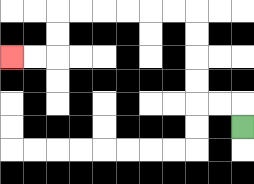{'start': '[10, 5]', 'end': '[0, 2]', 'path_directions': 'U,L,L,U,U,U,U,L,L,L,L,L,L,D,D,L,L', 'path_coordinates': '[[10, 5], [10, 4], [9, 4], [8, 4], [8, 3], [8, 2], [8, 1], [8, 0], [7, 0], [6, 0], [5, 0], [4, 0], [3, 0], [2, 0], [2, 1], [2, 2], [1, 2], [0, 2]]'}